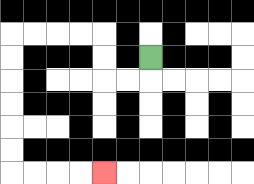{'start': '[6, 2]', 'end': '[4, 7]', 'path_directions': 'D,L,L,U,U,L,L,L,L,D,D,D,D,D,D,R,R,R,R', 'path_coordinates': '[[6, 2], [6, 3], [5, 3], [4, 3], [4, 2], [4, 1], [3, 1], [2, 1], [1, 1], [0, 1], [0, 2], [0, 3], [0, 4], [0, 5], [0, 6], [0, 7], [1, 7], [2, 7], [3, 7], [4, 7]]'}